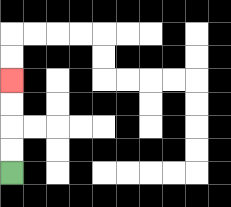{'start': '[0, 7]', 'end': '[0, 3]', 'path_directions': 'U,U,U,U', 'path_coordinates': '[[0, 7], [0, 6], [0, 5], [0, 4], [0, 3]]'}